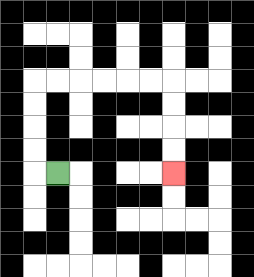{'start': '[2, 7]', 'end': '[7, 7]', 'path_directions': 'L,U,U,U,U,R,R,R,R,R,R,D,D,D,D', 'path_coordinates': '[[2, 7], [1, 7], [1, 6], [1, 5], [1, 4], [1, 3], [2, 3], [3, 3], [4, 3], [5, 3], [6, 3], [7, 3], [7, 4], [7, 5], [7, 6], [7, 7]]'}